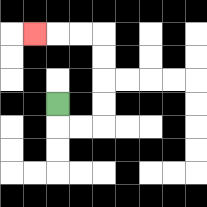{'start': '[2, 4]', 'end': '[1, 1]', 'path_directions': 'D,R,R,U,U,U,U,L,L,L', 'path_coordinates': '[[2, 4], [2, 5], [3, 5], [4, 5], [4, 4], [4, 3], [4, 2], [4, 1], [3, 1], [2, 1], [1, 1]]'}